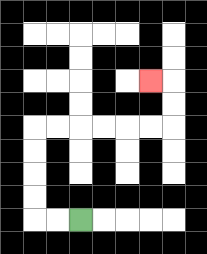{'start': '[3, 9]', 'end': '[6, 3]', 'path_directions': 'L,L,U,U,U,U,R,R,R,R,R,R,U,U,L', 'path_coordinates': '[[3, 9], [2, 9], [1, 9], [1, 8], [1, 7], [1, 6], [1, 5], [2, 5], [3, 5], [4, 5], [5, 5], [6, 5], [7, 5], [7, 4], [7, 3], [6, 3]]'}